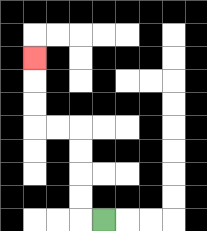{'start': '[4, 9]', 'end': '[1, 2]', 'path_directions': 'L,U,U,U,U,L,L,U,U,U', 'path_coordinates': '[[4, 9], [3, 9], [3, 8], [3, 7], [3, 6], [3, 5], [2, 5], [1, 5], [1, 4], [1, 3], [1, 2]]'}